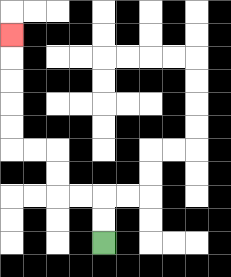{'start': '[4, 10]', 'end': '[0, 1]', 'path_directions': 'U,U,L,L,U,U,L,L,U,U,U,U,U', 'path_coordinates': '[[4, 10], [4, 9], [4, 8], [3, 8], [2, 8], [2, 7], [2, 6], [1, 6], [0, 6], [0, 5], [0, 4], [0, 3], [0, 2], [0, 1]]'}